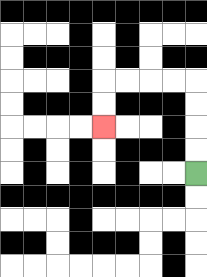{'start': '[8, 7]', 'end': '[4, 5]', 'path_directions': 'U,U,U,U,L,L,L,L,D,D', 'path_coordinates': '[[8, 7], [8, 6], [8, 5], [8, 4], [8, 3], [7, 3], [6, 3], [5, 3], [4, 3], [4, 4], [4, 5]]'}